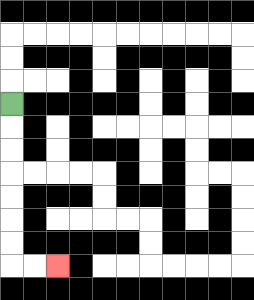{'start': '[0, 4]', 'end': '[2, 11]', 'path_directions': 'D,D,D,D,D,D,D,R,R', 'path_coordinates': '[[0, 4], [0, 5], [0, 6], [0, 7], [0, 8], [0, 9], [0, 10], [0, 11], [1, 11], [2, 11]]'}